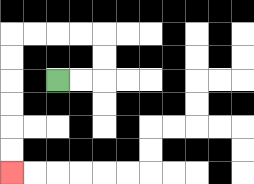{'start': '[2, 3]', 'end': '[0, 7]', 'path_directions': 'R,R,U,U,L,L,L,L,D,D,D,D,D,D', 'path_coordinates': '[[2, 3], [3, 3], [4, 3], [4, 2], [4, 1], [3, 1], [2, 1], [1, 1], [0, 1], [0, 2], [0, 3], [0, 4], [0, 5], [0, 6], [0, 7]]'}